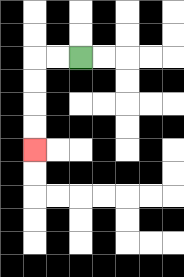{'start': '[3, 2]', 'end': '[1, 6]', 'path_directions': 'L,L,D,D,D,D', 'path_coordinates': '[[3, 2], [2, 2], [1, 2], [1, 3], [1, 4], [1, 5], [1, 6]]'}